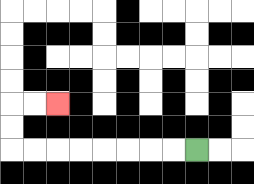{'start': '[8, 6]', 'end': '[2, 4]', 'path_directions': 'L,L,L,L,L,L,L,L,U,U,R,R', 'path_coordinates': '[[8, 6], [7, 6], [6, 6], [5, 6], [4, 6], [3, 6], [2, 6], [1, 6], [0, 6], [0, 5], [0, 4], [1, 4], [2, 4]]'}